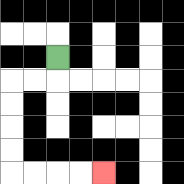{'start': '[2, 2]', 'end': '[4, 7]', 'path_directions': 'D,L,L,D,D,D,D,R,R,R,R', 'path_coordinates': '[[2, 2], [2, 3], [1, 3], [0, 3], [0, 4], [0, 5], [0, 6], [0, 7], [1, 7], [2, 7], [3, 7], [4, 7]]'}